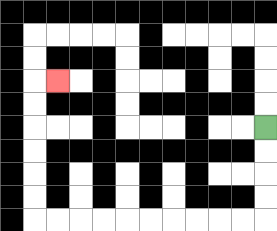{'start': '[11, 5]', 'end': '[2, 3]', 'path_directions': 'D,D,D,D,L,L,L,L,L,L,L,L,L,L,U,U,U,U,U,U,R', 'path_coordinates': '[[11, 5], [11, 6], [11, 7], [11, 8], [11, 9], [10, 9], [9, 9], [8, 9], [7, 9], [6, 9], [5, 9], [4, 9], [3, 9], [2, 9], [1, 9], [1, 8], [1, 7], [1, 6], [1, 5], [1, 4], [1, 3], [2, 3]]'}